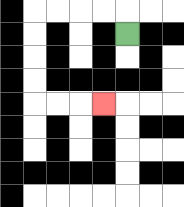{'start': '[5, 1]', 'end': '[4, 4]', 'path_directions': 'U,L,L,L,L,D,D,D,D,R,R,R', 'path_coordinates': '[[5, 1], [5, 0], [4, 0], [3, 0], [2, 0], [1, 0], [1, 1], [1, 2], [1, 3], [1, 4], [2, 4], [3, 4], [4, 4]]'}